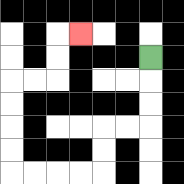{'start': '[6, 2]', 'end': '[3, 1]', 'path_directions': 'D,D,D,L,L,D,D,L,L,L,L,U,U,U,U,R,R,U,U,R', 'path_coordinates': '[[6, 2], [6, 3], [6, 4], [6, 5], [5, 5], [4, 5], [4, 6], [4, 7], [3, 7], [2, 7], [1, 7], [0, 7], [0, 6], [0, 5], [0, 4], [0, 3], [1, 3], [2, 3], [2, 2], [2, 1], [3, 1]]'}